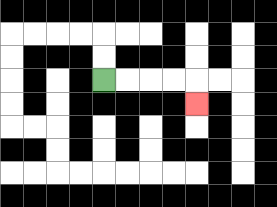{'start': '[4, 3]', 'end': '[8, 4]', 'path_directions': 'R,R,R,R,D', 'path_coordinates': '[[4, 3], [5, 3], [6, 3], [7, 3], [8, 3], [8, 4]]'}